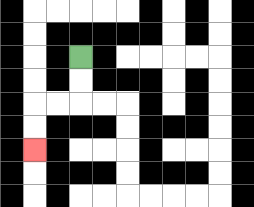{'start': '[3, 2]', 'end': '[1, 6]', 'path_directions': 'D,D,L,L,D,D', 'path_coordinates': '[[3, 2], [3, 3], [3, 4], [2, 4], [1, 4], [1, 5], [1, 6]]'}